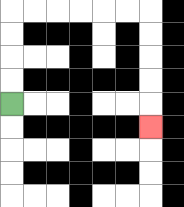{'start': '[0, 4]', 'end': '[6, 5]', 'path_directions': 'U,U,U,U,R,R,R,R,R,R,D,D,D,D,D', 'path_coordinates': '[[0, 4], [0, 3], [0, 2], [0, 1], [0, 0], [1, 0], [2, 0], [3, 0], [4, 0], [5, 0], [6, 0], [6, 1], [6, 2], [6, 3], [6, 4], [6, 5]]'}